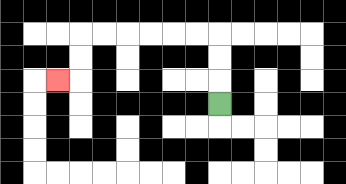{'start': '[9, 4]', 'end': '[2, 3]', 'path_directions': 'U,U,U,L,L,L,L,L,L,D,D,L', 'path_coordinates': '[[9, 4], [9, 3], [9, 2], [9, 1], [8, 1], [7, 1], [6, 1], [5, 1], [4, 1], [3, 1], [3, 2], [3, 3], [2, 3]]'}